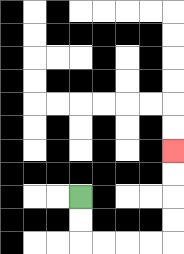{'start': '[3, 8]', 'end': '[7, 6]', 'path_directions': 'D,D,R,R,R,R,U,U,U,U', 'path_coordinates': '[[3, 8], [3, 9], [3, 10], [4, 10], [5, 10], [6, 10], [7, 10], [7, 9], [7, 8], [7, 7], [7, 6]]'}